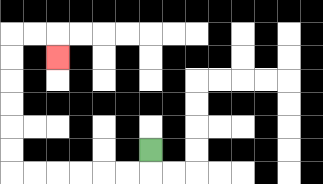{'start': '[6, 6]', 'end': '[2, 2]', 'path_directions': 'D,L,L,L,L,L,L,U,U,U,U,U,U,R,R,D', 'path_coordinates': '[[6, 6], [6, 7], [5, 7], [4, 7], [3, 7], [2, 7], [1, 7], [0, 7], [0, 6], [0, 5], [0, 4], [0, 3], [0, 2], [0, 1], [1, 1], [2, 1], [2, 2]]'}